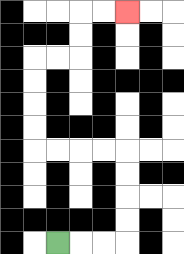{'start': '[2, 10]', 'end': '[5, 0]', 'path_directions': 'R,R,R,U,U,U,U,L,L,L,L,U,U,U,U,R,R,U,U,R,R', 'path_coordinates': '[[2, 10], [3, 10], [4, 10], [5, 10], [5, 9], [5, 8], [5, 7], [5, 6], [4, 6], [3, 6], [2, 6], [1, 6], [1, 5], [1, 4], [1, 3], [1, 2], [2, 2], [3, 2], [3, 1], [3, 0], [4, 0], [5, 0]]'}